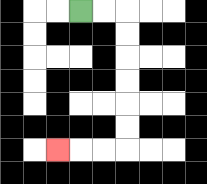{'start': '[3, 0]', 'end': '[2, 6]', 'path_directions': 'R,R,D,D,D,D,D,D,L,L,L', 'path_coordinates': '[[3, 0], [4, 0], [5, 0], [5, 1], [5, 2], [5, 3], [5, 4], [5, 5], [5, 6], [4, 6], [3, 6], [2, 6]]'}